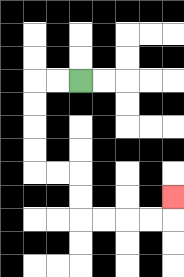{'start': '[3, 3]', 'end': '[7, 8]', 'path_directions': 'L,L,D,D,D,D,R,R,D,D,R,R,R,R,U', 'path_coordinates': '[[3, 3], [2, 3], [1, 3], [1, 4], [1, 5], [1, 6], [1, 7], [2, 7], [3, 7], [3, 8], [3, 9], [4, 9], [5, 9], [6, 9], [7, 9], [7, 8]]'}